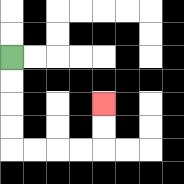{'start': '[0, 2]', 'end': '[4, 4]', 'path_directions': 'D,D,D,D,R,R,R,R,U,U', 'path_coordinates': '[[0, 2], [0, 3], [0, 4], [0, 5], [0, 6], [1, 6], [2, 6], [3, 6], [4, 6], [4, 5], [4, 4]]'}